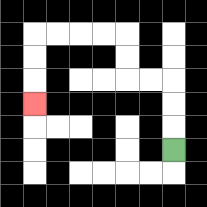{'start': '[7, 6]', 'end': '[1, 4]', 'path_directions': 'U,U,U,L,L,U,U,L,L,L,L,D,D,D', 'path_coordinates': '[[7, 6], [7, 5], [7, 4], [7, 3], [6, 3], [5, 3], [5, 2], [5, 1], [4, 1], [3, 1], [2, 1], [1, 1], [1, 2], [1, 3], [1, 4]]'}